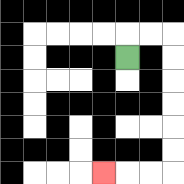{'start': '[5, 2]', 'end': '[4, 7]', 'path_directions': 'U,R,R,D,D,D,D,D,D,L,L,L', 'path_coordinates': '[[5, 2], [5, 1], [6, 1], [7, 1], [7, 2], [7, 3], [7, 4], [7, 5], [7, 6], [7, 7], [6, 7], [5, 7], [4, 7]]'}